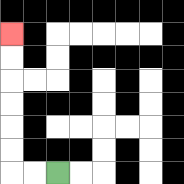{'start': '[2, 7]', 'end': '[0, 1]', 'path_directions': 'L,L,U,U,U,U,U,U', 'path_coordinates': '[[2, 7], [1, 7], [0, 7], [0, 6], [0, 5], [0, 4], [0, 3], [0, 2], [0, 1]]'}